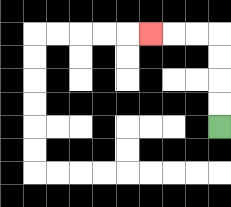{'start': '[9, 5]', 'end': '[6, 1]', 'path_directions': 'U,U,U,U,L,L,L', 'path_coordinates': '[[9, 5], [9, 4], [9, 3], [9, 2], [9, 1], [8, 1], [7, 1], [6, 1]]'}